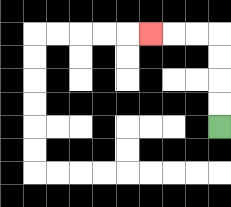{'start': '[9, 5]', 'end': '[6, 1]', 'path_directions': 'U,U,U,U,L,L,L', 'path_coordinates': '[[9, 5], [9, 4], [9, 3], [9, 2], [9, 1], [8, 1], [7, 1], [6, 1]]'}